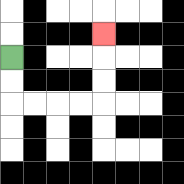{'start': '[0, 2]', 'end': '[4, 1]', 'path_directions': 'D,D,R,R,R,R,U,U,U', 'path_coordinates': '[[0, 2], [0, 3], [0, 4], [1, 4], [2, 4], [3, 4], [4, 4], [4, 3], [4, 2], [4, 1]]'}